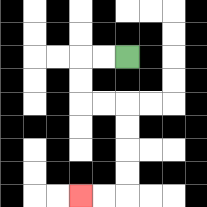{'start': '[5, 2]', 'end': '[3, 8]', 'path_directions': 'L,L,D,D,R,R,D,D,D,D,L,L', 'path_coordinates': '[[5, 2], [4, 2], [3, 2], [3, 3], [3, 4], [4, 4], [5, 4], [5, 5], [5, 6], [5, 7], [5, 8], [4, 8], [3, 8]]'}